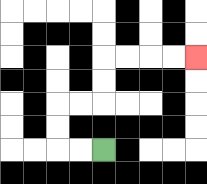{'start': '[4, 6]', 'end': '[8, 2]', 'path_directions': 'L,L,U,U,R,R,U,U,R,R,R,R', 'path_coordinates': '[[4, 6], [3, 6], [2, 6], [2, 5], [2, 4], [3, 4], [4, 4], [4, 3], [4, 2], [5, 2], [6, 2], [7, 2], [8, 2]]'}